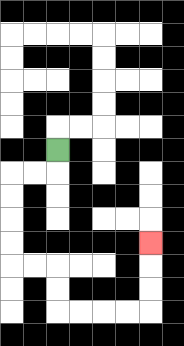{'start': '[2, 6]', 'end': '[6, 10]', 'path_directions': 'D,L,L,D,D,D,D,R,R,D,D,R,R,R,R,U,U,U', 'path_coordinates': '[[2, 6], [2, 7], [1, 7], [0, 7], [0, 8], [0, 9], [0, 10], [0, 11], [1, 11], [2, 11], [2, 12], [2, 13], [3, 13], [4, 13], [5, 13], [6, 13], [6, 12], [6, 11], [6, 10]]'}